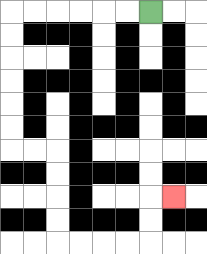{'start': '[6, 0]', 'end': '[7, 8]', 'path_directions': 'L,L,L,L,L,L,D,D,D,D,D,D,R,R,D,D,D,D,R,R,R,R,U,U,R', 'path_coordinates': '[[6, 0], [5, 0], [4, 0], [3, 0], [2, 0], [1, 0], [0, 0], [0, 1], [0, 2], [0, 3], [0, 4], [0, 5], [0, 6], [1, 6], [2, 6], [2, 7], [2, 8], [2, 9], [2, 10], [3, 10], [4, 10], [5, 10], [6, 10], [6, 9], [6, 8], [7, 8]]'}